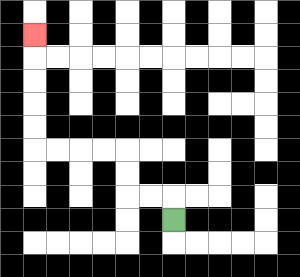{'start': '[7, 9]', 'end': '[1, 1]', 'path_directions': 'U,L,L,U,U,L,L,L,L,U,U,U,U,U', 'path_coordinates': '[[7, 9], [7, 8], [6, 8], [5, 8], [5, 7], [5, 6], [4, 6], [3, 6], [2, 6], [1, 6], [1, 5], [1, 4], [1, 3], [1, 2], [1, 1]]'}